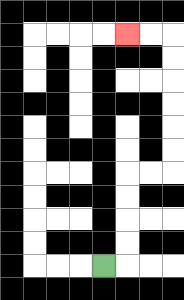{'start': '[4, 11]', 'end': '[5, 1]', 'path_directions': 'R,U,U,U,U,R,R,U,U,U,U,U,U,L,L', 'path_coordinates': '[[4, 11], [5, 11], [5, 10], [5, 9], [5, 8], [5, 7], [6, 7], [7, 7], [7, 6], [7, 5], [7, 4], [7, 3], [7, 2], [7, 1], [6, 1], [5, 1]]'}